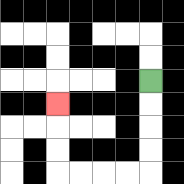{'start': '[6, 3]', 'end': '[2, 4]', 'path_directions': 'D,D,D,D,L,L,L,L,U,U,U', 'path_coordinates': '[[6, 3], [6, 4], [6, 5], [6, 6], [6, 7], [5, 7], [4, 7], [3, 7], [2, 7], [2, 6], [2, 5], [2, 4]]'}